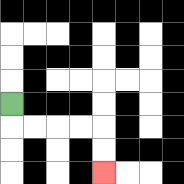{'start': '[0, 4]', 'end': '[4, 7]', 'path_directions': 'D,R,R,R,R,D,D', 'path_coordinates': '[[0, 4], [0, 5], [1, 5], [2, 5], [3, 5], [4, 5], [4, 6], [4, 7]]'}